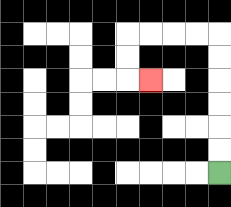{'start': '[9, 7]', 'end': '[6, 3]', 'path_directions': 'U,U,U,U,U,U,L,L,L,L,D,D,R', 'path_coordinates': '[[9, 7], [9, 6], [9, 5], [9, 4], [9, 3], [9, 2], [9, 1], [8, 1], [7, 1], [6, 1], [5, 1], [5, 2], [5, 3], [6, 3]]'}